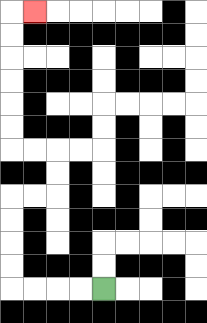{'start': '[4, 12]', 'end': '[1, 0]', 'path_directions': 'L,L,L,L,U,U,U,U,R,R,U,U,L,L,U,U,U,U,U,U,R', 'path_coordinates': '[[4, 12], [3, 12], [2, 12], [1, 12], [0, 12], [0, 11], [0, 10], [0, 9], [0, 8], [1, 8], [2, 8], [2, 7], [2, 6], [1, 6], [0, 6], [0, 5], [0, 4], [0, 3], [0, 2], [0, 1], [0, 0], [1, 0]]'}